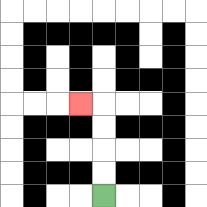{'start': '[4, 8]', 'end': '[3, 4]', 'path_directions': 'U,U,U,U,L', 'path_coordinates': '[[4, 8], [4, 7], [4, 6], [4, 5], [4, 4], [3, 4]]'}